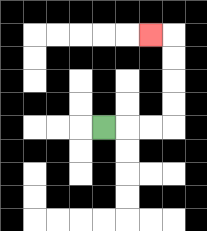{'start': '[4, 5]', 'end': '[6, 1]', 'path_directions': 'R,R,R,U,U,U,U,L', 'path_coordinates': '[[4, 5], [5, 5], [6, 5], [7, 5], [7, 4], [7, 3], [7, 2], [7, 1], [6, 1]]'}